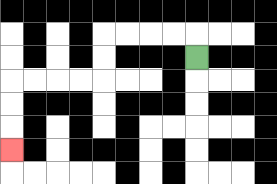{'start': '[8, 2]', 'end': '[0, 6]', 'path_directions': 'U,L,L,L,L,D,D,L,L,L,L,D,D,D', 'path_coordinates': '[[8, 2], [8, 1], [7, 1], [6, 1], [5, 1], [4, 1], [4, 2], [4, 3], [3, 3], [2, 3], [1, 3], [0, 3], [0, 4], [0, 5], [0, 6]]'}